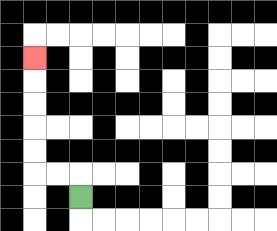{'start': '[3, 8]', 'end': '[1, 2]', 'path_directions': 'U,L,L,U,U,U,U,U', 'path_coordinates': '[[3, 8], [3, 7], [2, 7], [1, 7], [1, 6], [1, 5], [1, 4], [1, 3], [1, 2]]'}